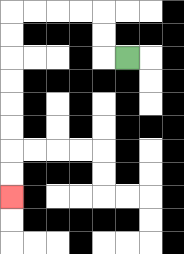{'start': '[5, 2]', 'end': '[0, 8]', 'path_directions': 'L,U,U,L,L,L,L,D,D,D,D,D,D,D,D', 'path_coordinates': '[[5, 2], [4, 2], [4, 1], [4, 0], [3, 0], [2, 0], [1, 0], [0, 0], [0, 1], [0, 2], [0, 3], [0, 4], [0, 5], [0, 6], [0, 7], [0, 8]]'}